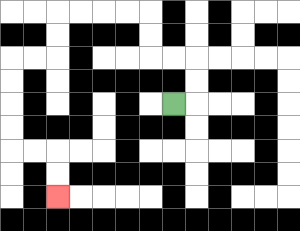{'start': '[7, 4]', 'end': '[2, 8]', 'path_directions': 'R,U,U,L,L,U,U,L,L,L,L,D,D,L,L,D,D,D,D,R,R,D,D', 'path_coordinates': '[[7, 4], [8, 4], [8, 3], [8, 2], [7, 2], [6, 2], [6, 1], [6, 0], [5, 0], [4, 0], [3, 0], [2, 0], [2, 1], [2, 2], [1, 2], [0, 2], [0, 3], [0, 4], [0, 5], [0, 6], [1, 6], [2, 6], [2, 7], [2, 8]]'}